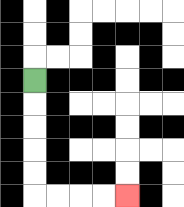{'start': '[1, 3]', 'end': '[5, 8]', 'path_directions': 'D,D,D,D,D,R,R,R,R', 'path_coordinates': '[[1, 3], [1, 4], [1, 5], [1, 6], [1, 7], [1, 8], [2, 8], [3, 8], [4, 8], [5, 8]]'}